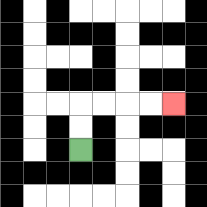{'start': '[3, 6]', 'end': '[7, 4]', 'path_directions': 'U,U,R,R,R,R', 'path_coordinates': '[[3, 6], [3, 5], [3, 4], [4, 4], [5, 4], [6, 4], [7, 4]]'}